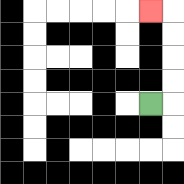{'start': '[6, 4]', 'end': '[6, 0]', 'path_directions': 'R,U,U,U,U,L', 'path_coordinates': '[[6, 4], [7, 4], [7, 3], [7, 2], [7, 1], [7, 0], [6, 0]]'}